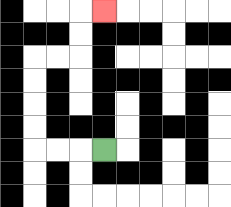{'start': '[4, 6]', 'end': '[4, 0]', 'path_directions': 'L,L,L,U,U,U,U,R,R,U,U,R', 'path_coordinates': '[[4, 6], [3, 6], [2, 6], [1, 6], [1, 5], [1, 4], [1, 3], [1, 2], [2, 2], [3, 2], [3, 1], [3, 0], [4, 0]]'}